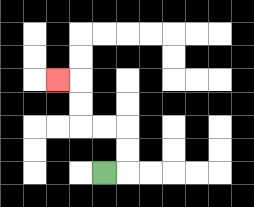{'start': '[4, 7]', 'end': '[2, 3]', 'path_directions': 'R,U,U,L,L,U,U,L', 'path_coordinates': '[[4, 7], [5, 7], [5, 6], [5, 5], [4, 5], [3, 5], [3, 4], [3, 3], [2, 3]]'}